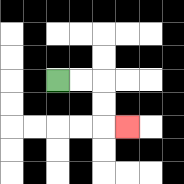{'start': '[2, 3]', 'end': '[5, 5]', 'path_directions': 'R,R,D,D,R', 'path_coordinates': '[[2, 3], [3, 3], [4, 3], [4, 4], [4, 5], [5, 5]]'}